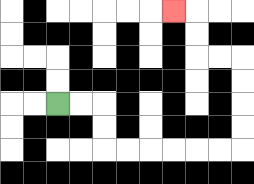{'start': '[2, 4]', 'end': '[7, 0]', 'path_directions': 'R,R,D,D,R,R,R,R,R,R,U,U,U,U,L,L,U,U,L', 'path_coordinates': '[[2, 4], [3, 4], [4, 4], [4, 5], [4, 6], [5, 6], [6, 6], [7, 6], [8, 6], [9, 6], [10, 6], [10, 5], [10, 4], [10, 3], [10, 2], [9, 2], [8, 2], [8, 1], [8, 0], [7, 0]]'}